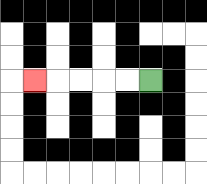{'start': '[6, 3]', 'end': '[1, 3]', 'path_directions': 'L,L,L,L,L', 'path_coordinates': '[[6, 3], [5, 3], [4, 3], [3, 3], [2, 3], [1, 3]]'}